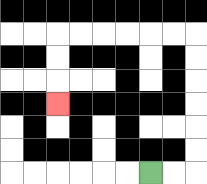{'start': '[6, 7]', 'end': '[2, 4]', 'path_directions': 'R,R,U,U,U,U,U,U,L,L,L,L,L,L,D,D,D', 'path_coordinates': '[[6, 7], [7, 7], [8, 7], [8, 6], [8, 5], [8, 4], [8, 3], [8, 2], [8, 1], [7, 1], [6, 1], [5, 1], [4, 1], [3, 1], [2, 1], [2, 2], [2, 3], [2, 4]]'}